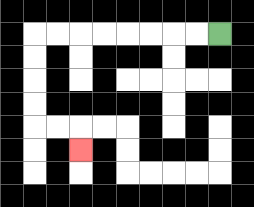{'start': '[9, 1]', 'end': '[3, 6]', 'path_directions': 'L,L,L,L,L,L,L,L,D,D,D,D,R,R,D', 'path_coordinates': '[[9, 1], [8, 1], [7, 1], [6, 1], [5, 1], [4, 1], [3, 1], [2, 1], [1, 1], [1, 2], [1, 3], [1, 4], [1, 5], [2, 5], [3, 5], [3, 6]]'}